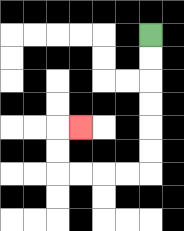{'start': '[6, 1]', 'end': '[3, 5]', 'path_directions': 'D,D,D,D,D,D,L,L,L,L,U,U,R', 'path_coordinates': '[[6, 1], [6, 2], [6, 3], [6, 4], [6, 5], [6, 6], [6, 7], [5, 7], [4, 7], [3, 7], [2, 7], [2, 6], [2, 5], [3, 5]]'}